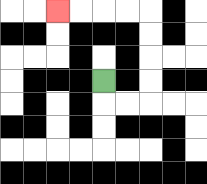{'start': '[4, 3]', 'end': '[2, 0]', 'path_directions': 'D,R,R,U,U,U,U,L,L,L,L', 'path_coordinates': '[[4, 3], [4, 4], [5, 4], [6, 4], [6, 3], [6, 2], [6, 1], [6, 0], [5, 0], [4, 0], [3, 0], [2, 0]]'}